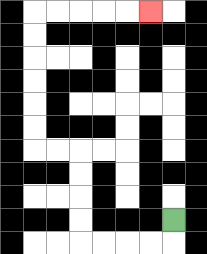{'start': '[7, 9]', 'end': '[6, 0]', 'path_directions': 'D,L,L,L,L,U,U,U,U,L,L,U,U,U,U,U,U,R,R,R,R,R', 'path_coordinates': '[[7, 9], [7, 10], [6, 10], [5, 10], [4, 10], [3, 10], [3, 9], [3, 8], [3, 7], [3, 6], [2, 6], [1, 6], [1, 5], [1, 4], [1, 3], [1, 2], [1, 1], [1, 0], [2, 0], [3, 0], [4, 0], [5, 0], [6, 0]]'}